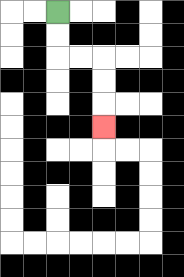{'start': '[2, 0]', 'end': '[4, 5]', 'path_directions': 'D,D,R,R,D,D,D', 'path_coordinates': '[[2, 0], [2, 1], [2, 2], [3, 2], [4, 2], [4, 3], [4, 4], [4, 5]]'}